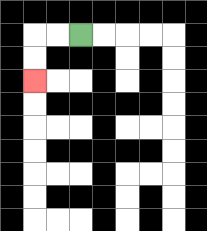{'start': '[3, 1]', 'end': '[1, 3]', 'path_directions': 'L,L,D,D', 'path_coordinates': '[[3, 1], [2, 1], [1, 1], [1, 2], [1, 3]]'}